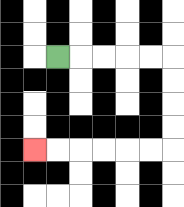{'start': '[2, 2]', 'end': '[1, 6]', 'path_directions': 'R,R,R,R,R,D,D,D,D,L,L,L,L,L,L', 'path_coordinates': '[[2, 2], [3, 2], [4, 2], [5, 2], [6, 2], [7, 2], [7, 3], [7, 4], [7, 5], [7, 6], [6, 6], [5, 6], [4, 6], [3, 6], [2, 6], [1, 6]]'}